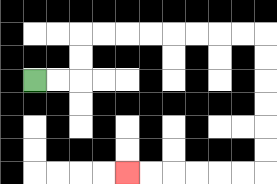{'start': '[1, 3]', 'end': '[5, 7]', 'path_directions': 'R,R,U,U,R,R,R,R,R,R,R,R,D,D,D,D,D,D,L,L,L,L,L,L', 'path_coordinates': '[[1, 3], [2, 3], [3, 3], [3, 2], [3, 1], [4, 1], [5, 1], [6, 1], [7, 1], [8, 1], [9, 1], [10, 1], [11, 1], [11, 2], [11, 3], [11, 4], [11, 5], [11, 6], [11, 7], [10, 7], [9, 7], [8, 7], [7, 7], [6, 7], [5, 7]]'}